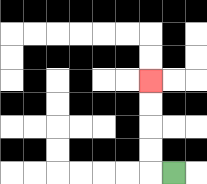{'start': '[7, 7]', 'end': '[6, 3]', 'path_directions': 'L,U,U,U,U', 'path_coordinates': '[[7, 7], [6, 7], [6, 6], [6, 5], [6, 4], [6, 3]]'}